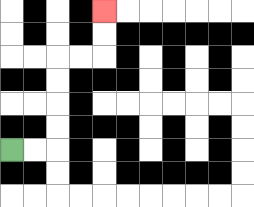{'start': '[0, 6]', 'end': '[4, 0]', 'path_directions': 'R,R,U,U,U,U,R,R,U,U', 'path_coordinates': '[[0, 6], [1, 6], [2, 6], [2, 5], [2, 4], [2, 3], [2, 2], [3, 2], [4, 2], [4, 1], [4, 0]]'}